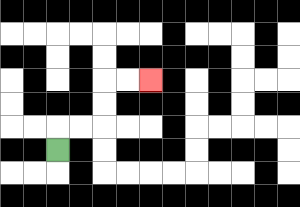{'start': '[2, 6]', 'end': '[6, 3]', 'path_directions': 'U,R,R,U,U,R,R', 'path_coordinates': '[[2, 6], [2, 5], [3, 5], [4, 5], [4, 4], [4, 3], [5, 3], [6, 3]]'}